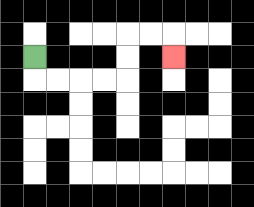{'start': '[1, 2]', 'end': '[7, 2]', 'path_directions': 'D,R,R,R,R,U,U,R,R,D', 'path_coordinates': '[[1, 2], [1, 3], [2, 3], [3, 3], [4, 3], [5, 3], [5, 2], [5, 1], [6, 1], [7, 1], [7, 2]]'}